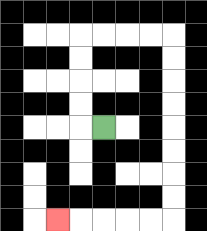{'start': '[4, 5]', 'end': '[2, 9]', 'path_directions': 'L,U,U,U,U,R,R,R,R,D,D,D,D,D,D,D,D,L,L,L,L,L', 'path_coordinates': '[[4, 5], [3, 5], [3, 4], [3, 3], [3, 2], [3, 1], [4, 1], [5, 1], [6, 1], [7, 1], [7, 2], [7, 3], [7, 4], [7, 5], [7, 6], [7, 7], [7, 8], [7, 9], [6, 9], [5, 9], [4, 9], [3, 9], [2, 9]]'}